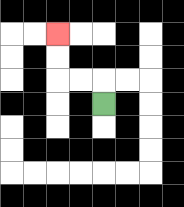{'start': '[4, 4]', 'end': '[2, 1]', 'path_directions': 'U,L,L,U,U', 'path_coordinates': '[[4, 4], [4, 3], [3, 3], [2, 3], [2, 2], [2, 1]]'}